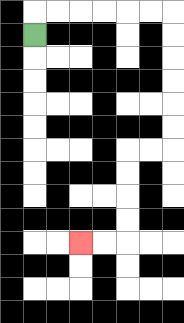{'start': '[1, 1]', 'end': '[3, 10]', 'path_directions': 'U,R,R,R,R,R,R,D,D,D,D,D,D,L,L,D,D,D,D,L,L', 'path_coordinates': '[[1, 1], [1, 0], [2, 0], [3, 0], [4, 0], [5, 0], [6, 0], [7, 0], [7, 1], [7, 2], [7, 3], [7, 4], [7, 5], [7, 6], [6, 6], [5, 6], [5, 7], [5, 8], [5, 9], [5, 10], [4, 10], [3, 10]]'}